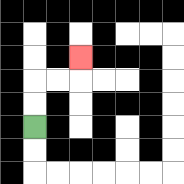{'start': '[1, 5]', 'end': '[3, 2]', 'path_directions': 'U,U,R,R,U', 'path_coordinates': '[[1, 5], [1, 4], [1, 3], [2, 3], [3, 3], [3, 2]]'}